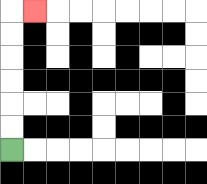{'start': '[0, 6]', 'end': '[1, 0]', 'path_directions': 'U,U,U,U,U,U,R', 'path_coordinates': '[[0, 6], [0, 5], [0, 4], [0, 3], [0, 2], [0, 1], [0, 0], [1, 0]]'}